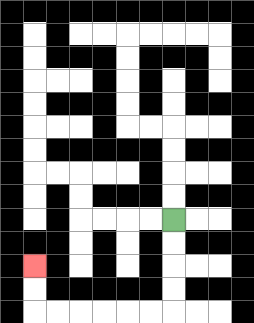{'start': '[7, 9]', 'end': '[1, 11]', 'path_directions': 'D,D,D,D,L,L,L,L,L,L,U,U', 'path_coordinates': '[[7, 9], [7, 10], [7, 11], [7, 12], [7, 13], [6, 13], [5, 13], [4, 13], [3, 13], [2, 13], [1, 13], [1, 12], [1, 11]]'}